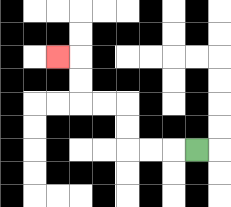{'start': '[8, 6]', 'end': '[2, 2]', 'path_directions': 'L,L,L,U,U,L,L,U,U,L', 'path_coordinates': '[[8, 6], [7, 6], [6, 6], [5, 6], [5, 5], [5, 4], [4, 4], [3, 4], [3, 3], [3, 2], [2, 2]]'}